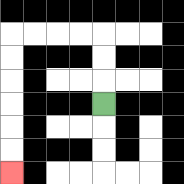{'start': '[4, 4]', 'end': '[0, 7]', 'path_directions': 'U,U,U,L,L,L,L,D,D,D,D,D,D', 'path_coordinates': '[[4, 4], [4, 3], [4, 2], [4, 1], [3, 1], [2, 1], [1, 1], [0, 1], [0, 2], [0, 3], [0, 4], [0, 5], [0, 6], [0, 7]]'}